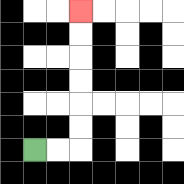{'start': '[1, 6]', 'end': '[3, 0]', 'path_directions': 'R,R,U,U,U,U,U,U', 'path_coordinates': '[[1, 6], [2, 6], [3, 6], [3, 5], [3, 4], [3, 3], [3, 2], [3, 1], [3, 0]]'}